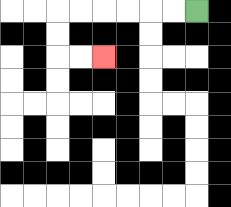{'start': '[8, 0]', 'end': '[4, 2]', 'path_directions': 'L,L,L,L,L,L,D,D,R,R', 'path_coordinates': '[[8, 0], [7, 0], [6, 0], [5, 0], [4, 0], [3, 0], [2, 0], [2, 1], [2, 2], [3, 2], [4, 2]]'}